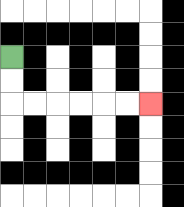{'start': '[0, 2]', 'end': '[6, 4]', 'path_directions': 'D,D,R,R,R,R,R,R', 'path_coordinates': '[[0, 2], [0, 3], [0, 4], [1, 4], [2, 4], [3, 4], [4, 4], [5, 4], [6, 4]]'}